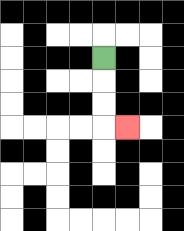{'start': '[4, 2]', 'end': '[5, 5]', 'path_directions': 'D,D,D,R', 'path_coordinates': '[[4, 2], [4, 3], [4, 4], [4, 5], [5, 5]]'}